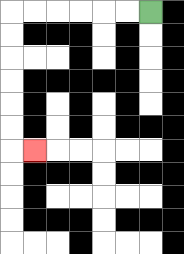{'start': '[6, 0]', 'end': '[1, 6]', 'path_directions': 'L,L,L,L,L,L,D,D,D,D,D,D,R', 'path_coordinates': '[[6, 0], [5, 0], [4, 0], [3, 0], [2, 0], [1, 0], [0, 0], [0, 1], [0, 2], [0, 3], [0, 4], [0, 5], [0, 6], [1, 6]]'}